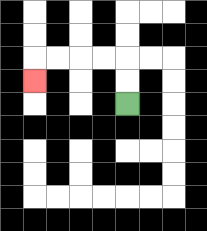{'start': '[5, 4]', 'end': '[1, 3]', 'path_directions': 'U,U,L,L,L,L,D', 'path_coordinates': '[[5, 4], [5, 3], [5, 2], [4, 2], [3, 2], [2, 2], [1, 2], [1, 3]]'}